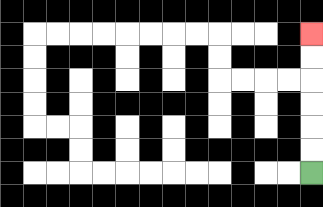{'start': '[13, 7]', 'end': '[13, 1]', 'path_directions': 'U,U,U,U,U,U', 'path_coordinates': '[[13, 7], [13, 6], [13, 5], [13, 4], [13, 3], [13, 2], [13, 1]]'}